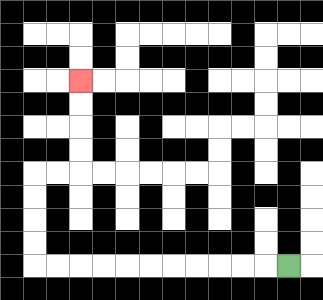{'start': '[12, 11]', 'end': '[3, 3]', 'path_directions': 'L,L,L,L,L,L,L,L,L,L,L,U,U,U,U,R,R,U,U,U,U', 'path_coordinates': '[[12, 11], [11, 11], [10, 11], [9, 11], [8, 11], [7, 11], [6, 11], [5, 11], [4, 11], [3, 11], [2, 11], [1, 11], [1, 10], [1, 9], [1, 8], [1, 7], [2, 7], [3, 7], [3, 6], [3, 5], [3, 4], [3, 3]]'}